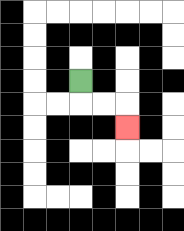{'start': '[3, 3]', 'end': '[5, 5]', 'path_directions': 'D,R,R,D', 'path_coordinates': '[[3, 3], [3, 4], [4, 4], [5, 4], [5, 5]]'}